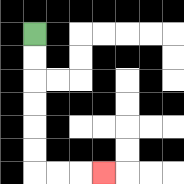{'start': '[1, 1]', 'end': '[4, 7]', 'path_directions': 'D,D,D,D,D,D,R,R,R', 'path_coordinates': '[[1, 1], [1, 2], [1, 3], [1, 4], [1, 5], [1, 6], [1, 7], [2, 7], [3, 7], [4, 7]]'}